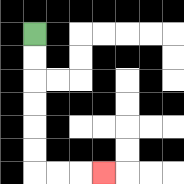{'start': '[1, 1]', 'end': '[4, 7]', 'path_directions': 'D,D,D,D,D,D,R,R,R', 'path_coordinates': '[[1, 1], [1, 2], [1, 3], [1, 4], [1, 5], [1, 6], [1, 7], [2, 7], [3, 7], [4, 7]]'}